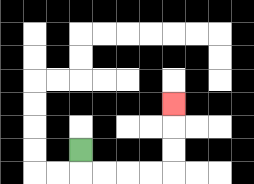{'start': '[3, 6]', 'end': '[7, 4]', 'path_directions': 'D,R,R,R,R,U,U,U', 'path_coordinates': '[[3, 6], [3, 7], [4, 7], [5, 7], [6, 7], [7, 7], [7, 6], [7, 5], [7, 4]]'}